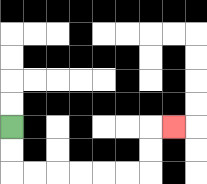{'start': '[0, 5]', 'end': '[7, 5]', 'path_directions': 'D,D,R,R,R,R,R,R,U,U,R', 'path_coordinates': '[[0, 5], [0, 6], [0, 7], [1, 7], [2, 7], [3, 7], [4, 7], [5, 7], [6, 7], [6, 6], [6, 5], [7, 5]]'}